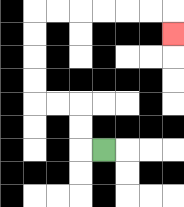{'start': '[4, 6]', 'end': '[7, 1]', 'path_directions': 'L,U,U,L,L,U,U,U,U,R,R,R,R,R,R,D', 'path_coordinates': '[[4, 6], [3, 6], [3, 5], [3, 4], [2, 4], [1, 4], [1, 3], [1, 2], [1, 1], [1, 0], [2, 0], [3, 0], [4, 0], [5, 0], [6, 0], [7, 0], [7, 1]]'}